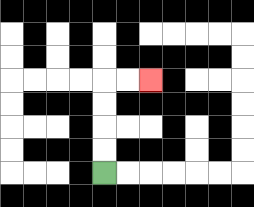{'start': '[4, 7]', 'end': '[6, 3]', 'path_directions': 'U,U,U,U,R,R', 'path_coordinates': '[[4, 7], [4, 6], [4, 5], [4, 4], [4, 3], [5, 3], [6, 3]]'}